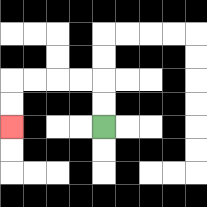{'start': '[4, 5]', 'end': '[0, 5]', 'path_directions': 'U,U,L,L,L,L,D,D', 'path_coordinates': '[[4, 5], [4, 4], [4, 3], [3, 3], [2, 3], [1, 3], [0, 3], [0, 4], [0, 5]]'}